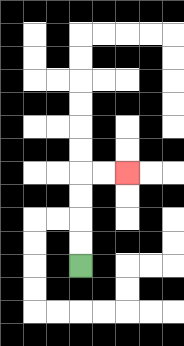{'start': '[3, 11]', 'end': '[5, 7]', 'path_directions': 'U,U,U,U,R,R', 'path_coordinates': '[[3, 11], [3, 10], [3, 9], [3, 8], [3, 7], [4, 7], [5, 7]]'}